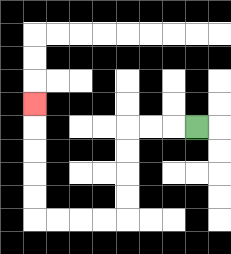{'start': '[8, 5]', 'end': '[1, 4]', 'path_directions': 'L,L,L,D,D,D,D,L,L,L,L,U,U,U,U,U', 'path_coordinates': '[[8, 5], [7, 5], [6, 5], [5, 5], [5, 6], [5, 7], [5, 8], [5, 9], [4, 9], [3, 9], [2, 9], [1, 9], [1, 8], [1, 7], [1, 6], [1, 5], [1, 4]]'}